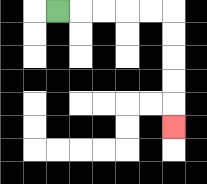{'start': '[2, 0]', 'end': '[7, 5]', 'path_directions': 'R,R,R,R,R,D,D,D,D,D', 'path_coordinates': '[[2, 0], [3, 0], [4, 0], [5, 0], [6, 0], [7, 0], [7, 1], [7, 2], [7, 3], [7, 4], [7, 5]]'}